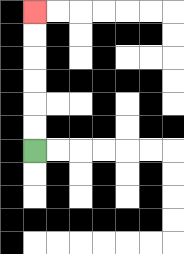{'start': '[1, 6]', 'end': '[1, 0]', 'path_directions': 'U,U,U,U,U,U', 'path_coordinates': '[[1, 6], [1, 5], [1, 4], [1, 3], [1, 2], [1, 1], [1, 0]]'}